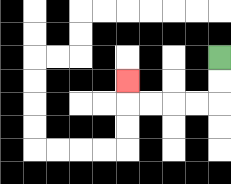{'start': '[9, 2]', 'end': '[5, 3]', 'path_directions': 'D,D,L,L,L,L,U', 'path_coordinates': '[[9, 2], [9, 3], [9, 4], [8, 4], [7, 4], [6, 4], [5, 4], [5, 3]]'}